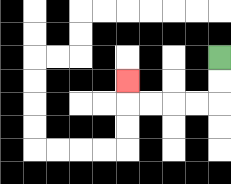{'start': '[9, 2]', 'end': '[5, 3]', 'path_directions': 'D,D,L,L,L,L,U', 'path_coordinates': '[[9, 2], [9, 3], [9, 4], [8, 4], [7, 4], [6, 4], [5, 4], [5, 3]]'}